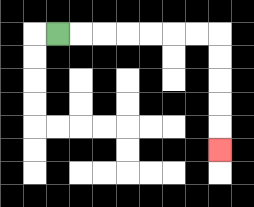{'start': '[2, 1]', 'end': '[9, 6]', 'path_directions': 'R,R,R,R,R,R,R,D,D,D,D,D', 'path_coordinates': '[[2, 1], [3, 1], [4, 1], [5, 1], [6, 1], [7, 1], [8, 1], [9, 1], [9, 2], [9, 3], [9, 4], [9, 5], [9, 6]]'}